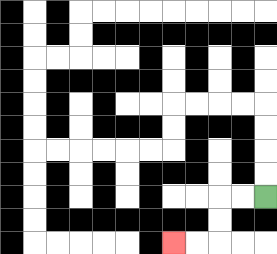{'start': '[11, 8]', 'end': '[7, 10]', 'path_directions': 'L,L,D,D,L,L', 'path_coordinates': '[[11, 8], [10, 8], [9, 8], [9, 9], [9, 10], [8, 10], [7, 10]]'}